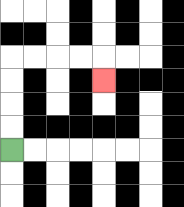{'start': '[0, 6]', 'end': '[4, 3]', 'path_directions': 'U,U,U,U,R,R,R,R,D', 'path_coordinates': '[[0, 6], [0, 5], [0, 4], [0, 3], [0, 2], [1, 2], [2, 2], [3, 2], [4, 2], [4, 3]]'}